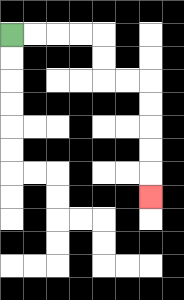{'start': '[0, 1]', 'end': '[6, 8]', 'path_directions': 'R,R,R,R,D,D,R,R,D,D,D,D,D', 'path_coordinates': '[[0, 1], [1, 1], [2, 1], [3, 1], [4, 1], [4, 2], [4, 3], [5, 3], [6, 3], [6, 4], [6, 5], [6, 6], [6, 7], [6, 8]]'}